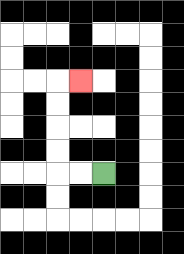{'start': '[4, 7]', 'end': '[3, 3]', 'path_directions': 'L,L,U,U,U,U,R', 'path_coordinates': '[[4, 7], [3, 7], [2, 7], [2, 6], [2, 5], [2, 4], [2, 3], [3, 3]]'}